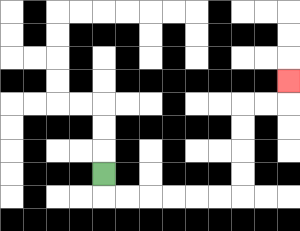{'start': '[4, 7]', 'end': '[12, 3]', 'path_directions': 'D,R,R,R,R,R,R,U,U,U,U,R,R,U', 'path_coordinates': '[[4, 7], [4, 8], [5, 8], [6, 8], [7, 8], [8, 8], [9, 8], [10, 8], [10, 7], [10, 6], [10, 5], [10, 4], [11, 4], [12, 4], [12, 3]]'}